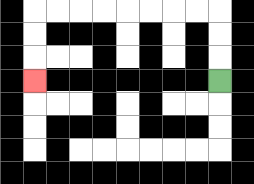{'start': '[9, 3]', 'end': '[1, 3]', 'path_directions': 'U,U,U,L,L,L,L,L,L,L,L,D,D,D', 'path_coordinates': '[[9, 3], [9, 2], [9, 1], [9, 0], [8, 0], [7, 0], [6, 0], [5, 0], [4, 0], [3, 0], [2, 0], [1, 0], [1, 1], [1, 2], [1, 3]]'}